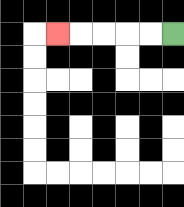{'start': '[7, 1]', 'end': '[2, 1]', 'path_directions': 'L,L,L,L,L', 'path_coordinates': '[[7, 1], [6, 1], [5, 1], [4, 1], [3, 1], [2, 1]]'}